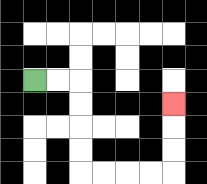{'start': '[1, 3]', 'end': '[7, 4]', 'path_directions': 'R,R,D,D,D,D,R,R,R,R,U,U,U', 'path_coordinates': '[[1, 3], [2, 3], [3, 3], [3, 4], [3, 5], [3, 6], [3, 7], [4, 7], [5, 7], [6, 7], [7, 7], [7, 6], [7, 5], [7, 4]]'}